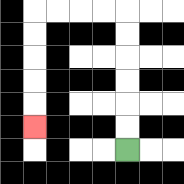{'start': '[5, 6]', 'end': '[1, 5]', 'path_directions': 'U,U,U,U,U,U,L,L,L,L,D,D,D,D,D', 'path_coordinates': '[[5, 6], [5, 5], [5, 4], [5, 3], [5, 2], [5, 1], [5, 0], [4, 0], [3, 0], [2, 0], [1, 0], [1, 1], [1, 2], [1, 3], [1, 4], [1, 5]]'}